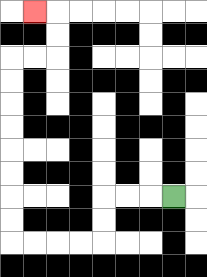{'start': '[7, 8]', 'end': '[1, 0]', 'path_directions': 'L,L,L,D,D,L,L,L,L,U,U,U,U,U,U,U,U,R,R,U,U,L', 'path_coordinates': '[[7, 8], [6, 8], [5, 8], [4, 8], [4, 9], [4, 10], [3, 10], [2, 10], [1, 10], [0, 10], [0, 9], [0, 8], [0, 7], [0, 6], [0, 5], [0, 4], [0, 3], [0, 2], [1, 2], [2, 2], [2, 1], [2, 0], [1, 0]]'}